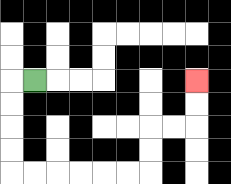{'start': '[1, 3]', 'end': '[8, 3]', 'path_directions': 'L,D,D,D,D,R,R,R,R,R,R,U,U,R,R,U,U', 'path_coordinates': '[[1, 3], [0, 3], [0, 4], [0, 5], [0, 6], [0, 7], [1, 7], [2, 7], [3, 7], [4, 7], [5, 7], [6, 7], [6, 6], [6, 5], [7, 5], [8, 5], [8, 4], [8, 3]]'}